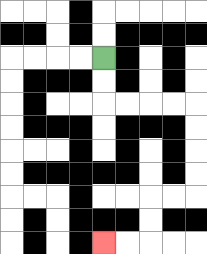{'start': '[4, 2]', 'end': '[4, 10]', 'path_directions': 'D,D,R,R,R,R,D,D,D,D,L,L,D,D,L,L', 'path_coordinates': '[[4, 2], [4, 3], [4, 4], [5, 4], [6, 4], [7, 4], [8, 4], [8, 5], [8, 6], [8, 7], [8, 8], [7, 8], [6, 8], [6, 9], [6, 10], [5, 10], [4, 10]]'}